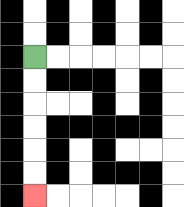{'start': '[1, 2]', 'end': '[1, 8]', 'path_directions': 'D,D,D,D,D,D', 'path_coordinates': '[[1, 2], [1, 3], [1, 4], [1, 5], [1, 6], [1, 7], [1, 8]]'}